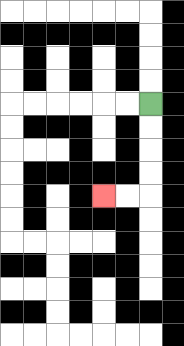{'start': '[6, 4]', 'end': '[4, 8]', 'path_directions': 'D,D,D,D,L,L', 'path_coordinates': '[[6, 4], [6, 5], [6, 6], [6, 7], [6, 8], [5, 8], [4, 8]]'}